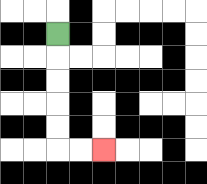{'start': '[2, 1]', 'end': '[4, 6]', 'path_directions': 'D,D,D,D,D,R,R', 'path_coordinates': '[[2, 1], [2, 2], [2, 3], [2, 4], [2, 5], [2, 6], [3, 6], [4, 6]]'}